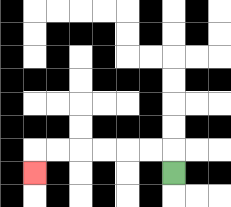{'start': '[7, 7]', 'end': '[1, 7]', 'path_directions': 'U,L,L,L,L,L,L,D', 'path_coordinates': '[[7, 7], [7, 6], [6, 6], [5, 6], [4, 6], [3, 6], [2, 6], [1, 6], [1, 7]]'}